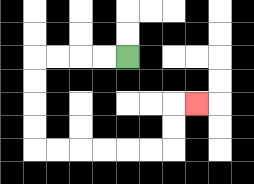{'start': '[5, 2]', 'end': '[8, 4]', 'path_directions': 'L,L,L,L,D,D,D,D,R,R,R,R,R,R,U,U,R', 'path_coordinates': '[[5, 2], [4, 2], [3, 2], [2, 2], [1, 2], [1, 3], [1, 4], [1, 5], [1, 6], [2, 6], [3, 6], [4, 6], [5, 6], [6, 6], [7, 6], [7, 5], [7, 4], [8, 4]]'}